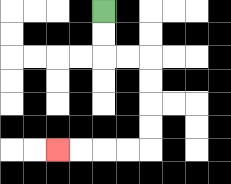{'start': '[4, 0]', 'end': '[2, 6]', 'path_directions': 'D,D,R,R,D,D,D,D,L,L,L,L', 'path_coordinates': '[[4, 0], [4, 1], [4, 2], [5, 2], [6, 2], [6, 3], [6, 4], [6, 5], [6, 6], [5, 6], [4, 6], [3, 6], [2, 6]]'}